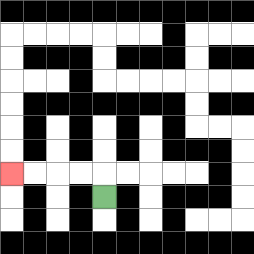{'start': '[4, 8]', 'end': '[0, 7]', 'path_directions': 'U,L,L,L,L', 'path_coordinates': '[[4, 8], [4, 7], [3, 7], [2, 7], [1, 7], [0, 7]]'}